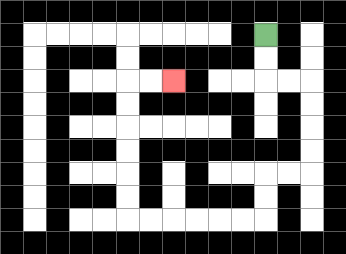{'start': '[11, 1]', 'end': '[7, 3]', 'path_directions': 'D,D,R,R,D,D,D,D,L,L,D,D,L,L,L,L,L,L,U,U,U,U,U,U,R,R', 'path_coordinates': '[[11, 1], [11, 2], [11, 3], [12, 3], [13, 3], [13, 4], [13, 5], [13, 6], [13, 7], [12, 7], [11, 7], [11, 8], [11, 9], [10, 9], [9, 9], [8, 9], [7, 9], [6, 9], [5, 9], [5, 8], [5, 7], [5, 6], [5, 5], [5, 4], [5, 3], [6, 3], [7, 3]]'}